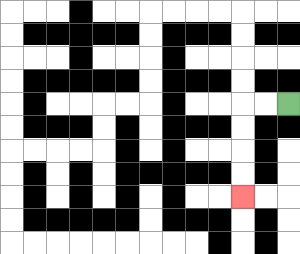{'start': '[12, 4]', 'end': '[10, 8]', 'path_directions': 'L,L,D,D,D,D', 'path_coordinates': '[[12, 4], [11, 4], [10, 4], [10, 5], [10, 6], [10, 7], [10, 8]]'}